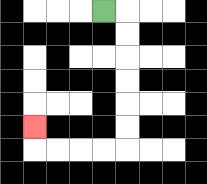{'start': '[4, 0]', 'end': '[1, 5]', 'path_directions': 'R,D,D,D,D,D,D,L,L,L,L,U', 'path_coordinates': '[[4, 0], [5, 0], [5, 1], [5, 2], [5, 3], [5, 4], [5, 5], [5, 6], [4, 6], [3, 6], [2, 6], [1, 6], [1, 5]]'}